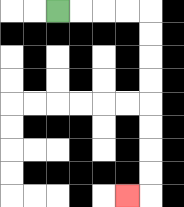{'start': '[2, 0]', 'end': '[5, 8]', 'path_directions': 'R,R,R,R,D,D,D,D,D,D,D,D,L', 'path_coordinates': '[[2, 0], [3, 0], [4, 0], [5, 0], [6, 0], [6, 1], [6, 2], [6, 3], [6, 4], [6, 5], [6, 6], [6, 7], [6, 8], [5, 8]]'}